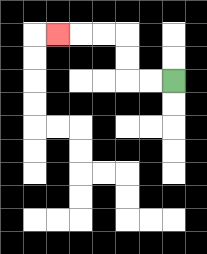{'start': '[7, 3]', 'end': '[2, 1]', 'path_directions': 'L,L,U,U,L,L,L', 'path_coordinates': '[[7, 3], [6, 3], [5, 3], [5, 2], [5, 1], [4, 1], [3, 1], [2, 1]]'}